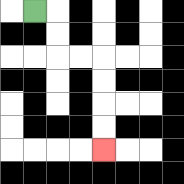{'start': '[1, 0]', 'end': '[4, 6]', 'path_directions': 'R,D,D,R,R,D,D,D,D', 'path_coordinates': '[[1, 0], [2, 0], [2, 1], [2, 2], [3, 2], [4, 2], [4, 3], [4, 4], [4, 5], [4, 6]]'}